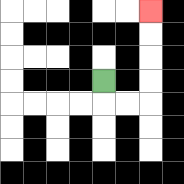{'start': '[4, 3]', 'end': '[6, 0]', 'path_directions': 'D,R,R,U,U,U,U', 'path_coordinates': '[[4, 3], [4, 4], [5, 4], [6, 4], [6, 3], [6, 2], [6, 1], [6, 0]]'}